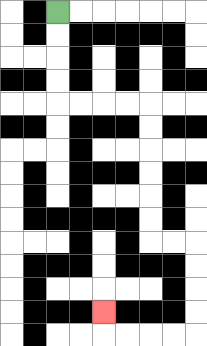{'start': '[2, 0]', 'end': '[4, 13]', 'path_directions': 'D,D,D,D,R,R,R,R,D,D,D,D,D,D,R,R,D,D,D,D,L,L,L,L,U', 'path_coordinates': '[[2, 0], [2, 1], [2, 2], [2, 3], [2, 4], [3, 4], [4, 4], [5, 4], [6, 4], [6, 5], [6, 6], [6, 7], [6, 8], [6, 9], [6, 10], [7, 10], [8, 10], [8, 11], [8, 12], [8, 13], [8, 14], [7, 14], [6, 14], [5, 14], [4, 14], [4, 13]]'}